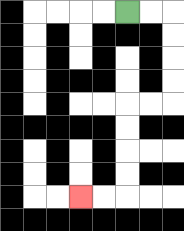{'start': '[5, 0]', 'end': '[3, 8]', 'path_directions': 'R,R,D,D,D,D,L,L,D,D,D,D,L,L', 'path_coordinates': '[[5, 0], [6, 0], [7, 0], [7, 1], [7, 2], [7, 3], [7, 4], [6, 4], [5, 4], [5, 5], [5, 6], [5, 7], [5, 8], [4, 8], [3, 8]]'}